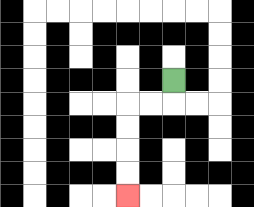{'start': '[7, 3]', 'end': '[5, 8]', 'path_directions': 'D,L,L,D,D,D,D', 'path_coordinates': '[[7, 3], [7, 4], [6, 4], [5, 4], [5, 5], [5, 6], [5, 7], [5, 8]]'}